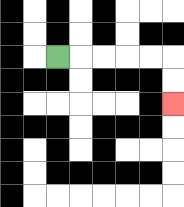{'start': '[2, 2]', 'end': '[7, 4]', 'path_directions': 'R,R,R,R,R,D,D', 'path_coordinates': '[[2, 2], [3, 2], [4, 2], [5, 2], [6, 2], [7, 2], [7, 3], [7, 4]]'}